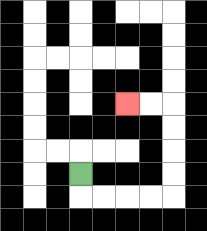{'start': '[3, 7]', 'end': '[5, 4]', 'path_directions': 'D,R,R,R,R,U,U,U,U,L,L', 'path_coordinates': '[[3, 7], [3, 8], [4, 8], [5, 8], [6, 8], [7, 8], [7, 7], [7, 6], [7, 5], [7, 4], [6, 4], [5, 4]]'}